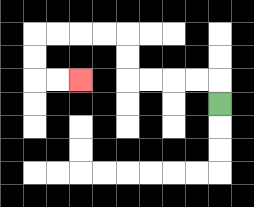{'start': '[9, 4]', 'end': '[3, 3]', 'path_directions': 'U,L,L,L,L,U,U,L,L,L,L,D,D,R,R', 'path_coordinates': '[[9, 4], [9, 3], [8, 3], [7, 3], [6, 3], [5, 3], [5, 2], [5, 1], [4, 1], [3, 1], [2, 1], [1, 1], [1, 2], [1, 3], [2, 3], [3, 3]]'}